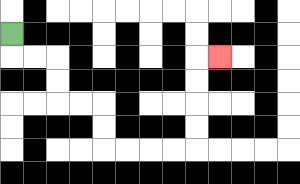{'start': '[0, 1]', 'end': '[9, 2]', 'path_directions': 'D,R,R,D,D,R,R,D,D,R,R,R,R,U,U,U,U,R', 'path_coordinates': '[[0, 1], [0, 2], [1, 2], [2, 2], [2, 3], [2, 4], [3, 4], [4, 4], [4, 5], [4, 6], [5, 6], [6, 6], [7, 6], [8, 6], [8, 5], [8, 4], [8, 3], [8, 2], [9, 2]]'}